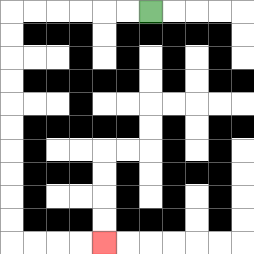{'start': '[6, 0]', 'end': '[4, 10]', 'path_directions': 'L,L,L,L,L,L,D,D,D,D,D,D,D,D,D,D,R,R,R,R', 'path_coordinates': '[[6, 0], [5, 0], [4, 0], [3, 0], [2, 0], [1, 0], [0, 0], [0, 1], [0, 2], [0, 3], [0, 4], [0, 5], [0, 6], [0, 7], [0, 8], [0, 9], [0, 10], [1, 10], [2, 10], [3, 10], [4, 10]]'}